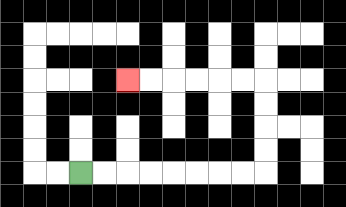{'start': '[3, 7]', 'end': '[5, 3]', 'path_directions': 'R,R,R,R,R,R,R,R,U,U,U,U,L,L,L,L,L,L', 'path_coordinates': '[[3, 7], [4, 7], [5, 7], [6, 7], [7, 7], [8, 7], [9, 7], [10, 7], [11, 7], [11, 6], [11, 5], [11, 4], [11, 3], [10, 3], [9, 3], [8, 3], [7, 3], [6, 3], [5, 3]]'}